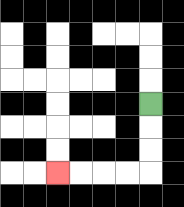{'start': '[6, 4]', 'end': '[2, 7]', 'path_directions': 'D,D,D,L,L,L,L', 'path_coordinates': '[[6, 4], [6, 5], [6, 6], [6, 7], [5, 7], [4, 7], [3, 7], [2, 7]]'}